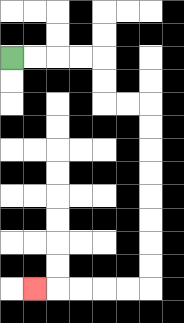{'start': '[0, 2]', 'end': '[1, 12]', 'path_directions': 'R,R,R,R,D,D,R,R,D,D,D,D,D,D,D,D,L,L,L,L,L', 'path_coordinates': '[[0, 2], [1, 2], [2, 2], [3, 2], [4, 2], [4, 3], [4, 4], [5, 4], [6, 4], [6, 5], [6, 6], [6, 7], [6, 8], [6, 9], [6, 10], [6, 11], [6, 12], [5, 12], [4, 12], [3, 12], [2, 12], [1, 12]]'}